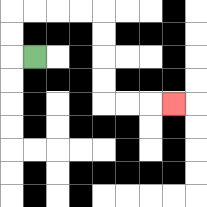{'start': '[1, 2]', 'end': '[7, 4]', 'path_directions': 'L,U,U,R,R,R,R,D,D,D,D,R,R,R', 'path_coordinates': '[[1, 2], [0, 2], [0, 1], [0, 0], [1, 0], [2, 0], [3, 0], [4, 0], [4, 1], [4, 2], [4, 3], [4, 4], [5, 4], [6, 4], [7, 4]]'}